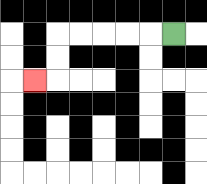{'start': '[7, 1]', 'end': '[1, 3]', 'path_directions': 'L,L,L,L,L,D,D,L', 'path_coordinates': '[[7, 1], [6, 1], [5, 1], [4, 1], [3, 1], [2, 1], [2, 2], [2, 3], [1, 3]]'}